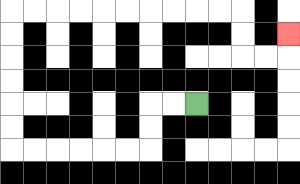{'start': '[8, 4]', 'end': '[12, 1]', 'path_directions': 'L,L,D,D,L,L,L,L,L,L,U,U,U,U,U,U,R,R,R,R,R,R,R,R,R,R,D,D,R,R,U', 'path_coordinates': '[[8, 4], [7, 4], [6, 4], [6, 5], [6, 6], [5, 6], [4, 6], [3, 6], [2, 6], [1, 6], [0, 6], [0, 5], [0, 4], [0, 3], [0, 2], [0, 1], [0, 0], [1, 0], [2, 0], [3, 0], [4, 0], [5, 0], [6, 0], [7, 0], [8, 0], [9, 0], [10, 0], [10, 1], [10, 2], [11, 2], [12, 2], [12, 1]]'}